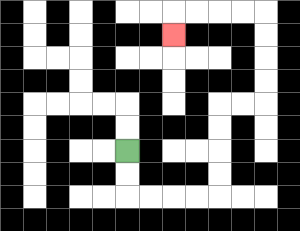{'start': '[5, 6]', 'end': '[7, 1]', 'path_directions': 'D,D,R,R,R,R,U,U,U,U,R,R,U,U,U,U,L,L,L,L,D', 'path_coordinates': '[[5, 6], [5, 7], [5, 8], [6, 8], [7, 8], [8, 8], [9, 8], [9, 7], [9, 6], [9, 5], [9, 4], [10, 4], [11, 4], [11, 3], [11, 2], [11, 1], [11, 0], [10, 0], [9, 0], [8, 0], [7, 0], [7, 1]]'}